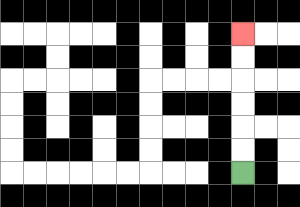{'start': '[10, 7]', 'end': '[10, 1]', 'path_directions': 'U,U,U,U,U,U', 'path_coordinates': '[[10, 7], [10, 6], [10, 5], [10, 4], [10, 3], [10, 2], [10, 1]]'}